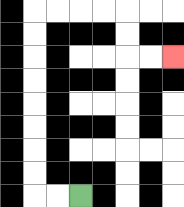{'start': '[3, 8]', 'end': '[7, 2]', 'path_directions': 'L,L,U,U,U,U,U,U,U,U,R,R,R,R,D,D,R,R', 'path_coordinates': '[[3, 8], [2, 8], [1, 8], [1, 7], [1, 6], [1, 5], [1, 4], [1, 3], [1, 2], [1, 1], [1, 0], [2, 0], [3, 0], [4, 0], [5, 0], [5, 1], [5, 2], [6, 2], [7, 2]]'}